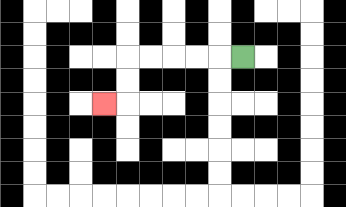{'start': '[10, 2]', 'end': '[4, 4]', 'path_directions': 'L,L,L,L,L,D,D,L', 'path_coordinates': '[[10, 2], [9, 2], [8, 2], [7, 2], [6, 2], [5, 2], [5, 3], [5, 4], [4, 4]]'}